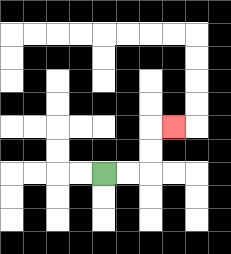{'start': '[4, 7]', 'end': '[7, 5]', 'path_directions': 'R,R,U,U,R', 'path_coordinates': '[[4, 7], [5, 7], [6, 7], [6, 6], [6, 5], [7, 5]]'}